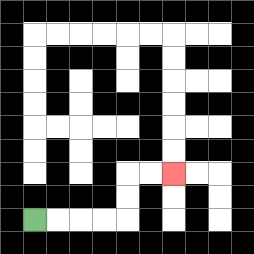{'start': '[1, 9]', 'end': '[7, 7]', 'path_directions': 'R,R,R,R,U,U,R,R', 'path_coordinates': '[[1, 9], [2, 9], [3, 9], [4, 9], [5, 9], [5, 8], [5, 7], [6, 7], [7, 7]]'}